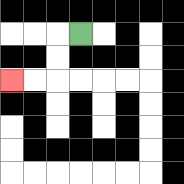{'start': '[3, 1]', 'end': '[0, 3]', 'path_directions': 'L,D,D,L,L', 'path_coordinates': '[[3, 1], [2, 1], [2, 2], [2, 3], [1, 3], [0, 3]]'}